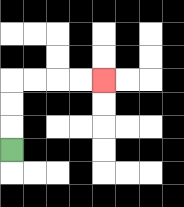{'start': '[0, 6]', 'end': '[4, 3]', 'path_directions': 'U,U,U,R,R,R,R', 'path_coordinates': '[[0, 6], [0, 5], [0, 4], [0, 3], [1, 3], [2, 3], [3, 3], [4, 3]]'}